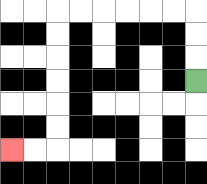{'start': '[8, 3]', 'end': '[0, 6]', 'path_directions': 'U,U,U,L,L,L,L,L,L,D,D,D,D,D,D,L,L', 'path_coordinates': '[[8, 3], [8, 2], [8, 1], [8, 0], [7, 0], [6, 0], [5, 0], [4, 0], [3, 0], [2, 0], [2, 1], [2, 2], [2, 3], [2, 4], [2, 5], [2, 6], [1, 6], [0, 6]]'}